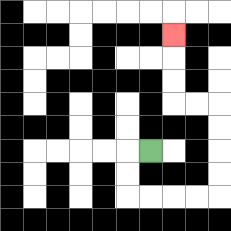{'start': '[6, 6]', 'end': '[7, 1]', 'path_directions': 'L,D,D,R,R,R,R,U,U,U,U,L,L,U,U,U', 'path_coordinates': '[[6, 6], [5, 6], [5, 7], [5, 8], [6, 8], [7, 8], [8, 8], [9, 8], [9, 7], [9, 6], [9, 5], [9, 4], [8, 4], [7, 4], [7, 3], [7, 2], [7, 1]]'}